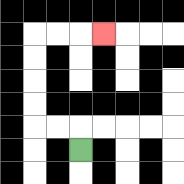{'start': '[3, 6]', 'end': '[4, 1]', 'path_directions': 'U,L,L,U,U,U,U,R,R,R', 'path_coordinates': '[[3, 6], [3, 5], [2, 5], [1, 5], [1, 4], [1, 3], [1, 2], [1, 1], [2, 1], [3, 1], [4, 1]]'}